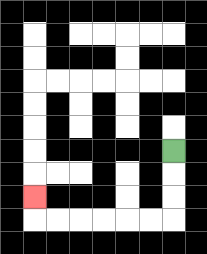{'start': '[7, 6]', 'end': '[1, 8]', 'path_directions': 'D,D,D,L,L,L,L,L,L,U', 'path_coordinates': '[[7, 6], [7, 7], [7, 8], [7, 9], [6, 9], [5, 9], [4, 9], [3, 9], [2, 9], [1, 9], [1, 8]]'}